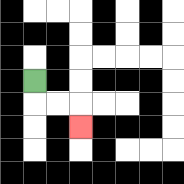{'start': '[1, 3]', 'end': '[3, 5]', 'path_directions': 'D,R,R,D', 'path_coordinates': '[[1, 3], [1, 4], [2, 4], [3, 4], [3, 5]]'}